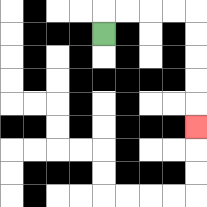{'start': '[4, 1]', 'end': '[8, 5]', 'path_directions': 'U,R,R,R,R,D,D,D,D,D', 'path_coordinates': '[[4, 1], [4, 0], [5, 0], [6, 0], [7, 0], [8, 0], [8, 1], [8, 2], [8, 3], [8, 4], [8, 5]]'}